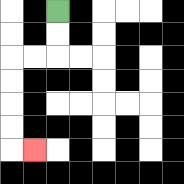{'start': '[2, 0]', 'end': '[1, 6]', 'path_directions': 'D,D,L,L,D,D,D,D,R', 'path_coordinates': '[[2, 0], [2, 1], [2, 2], [1, 2], [0, 2], [0, 3], [0, 4], [0, 5], [0, 6], [1, 6]]'}